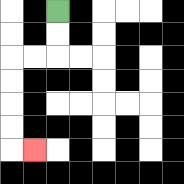{'start': '[2, 0]', 'end': '[1, 6]', 'path_directions': 'D,D,L,L,D,D,D,D,R', 'path_coordinates': '[[2, 0], [2, 1], [2, 2], [1, 2], [0, 2], [0, 3], [0, 4], [0, 5], [0, 6], [1, 6]]'}